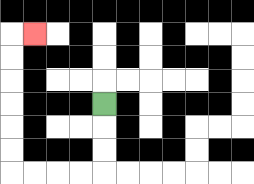{'start': '[4, 4]', 'end': '[1, 1]', 'path_directions': 'D,D,D,L,L,L,L,U,U,U,U,U,U,R', 'path_coordinates': '[[4, 4], [4, 5], [4, 6], [4, 7], [3, 7], [2, 7], [1, 7], [0, 7], [0, 6], [0, 5], [0, 4], [0, 3], [0, 2], [0, 1], [1, 1]]'}